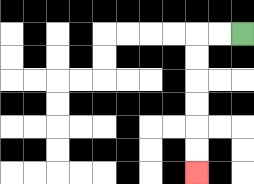{'start': '[10, 1]', 'end': '[8, 7]', 'path_directions': 'L,L,D,D,D,D,D,D', 'path_coordinates': '[[10, 1], [9, 1], [8, 1], [8, 2], [8, 3], [8, 4], [8, 5], [8, 6], [8, 7]]'}